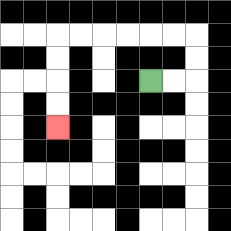{'start': '[6, 3]', 'end': '[2, 5]', 'path_directions': 'R,R,U,U,L,L,L,L,L,L,D,D,D,D', 'path_coordinates': '[[6, 3], [7, 3], [8, 3], [8, 2], [8, 1], [7, 1], [6, 1], [5, 1], [4, 1], [3, 1], [2, 1], [2, 2], [2, 3], [2, 4], [2, 5]]'}